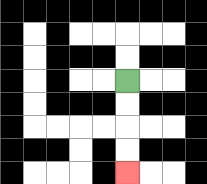{'start': '[5, 3]', 'end': '[5, 7]', 'path_directions': 'D,D,D,D', 'path_coordinates': '[[5, 3], [5, 4], [5, 5], [5, 6], [5, 7]]'}